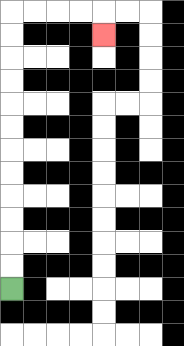{'start': '[0, 12]', 'end': '[4, 1]', 'path_directions': 'U,U,U,U,U,U,U,U,U,U,U,U,R,R,R,R,D', 'path_coordinates': '[[0, 12], [0, 11], [0, 10], [0, 9], [0, 8], [0, 7], [0, 6], [0, 5], [0, 4], [0, 3], [0, 2], [0, 1], [0, 0], [1, 0], [2, 0], [3, 0], [4, 0], [4, 1]]'}